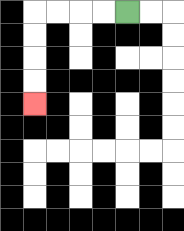{'start': '[5, 0]', 'end': '[1, 4]', 'path_directions': 'L,L,L,L,D,D,D,D', 'path_coordinates': '[[5, 0], [4, 0], [3, 0], [2, 0], [1, 0], [1, 1], [1, 2], [1, 3], [1, 4]]'}